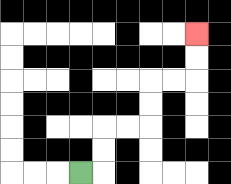{'start': '[3, 7]', 'end': '[8, 1]', 'path_directions': 'R,U,U,R,R,U,U,R,R,U,U', 'path_coordinates': '[[3, 7], [4, 7], [4, 6], [4, 5], [5, 5], [6, 5], [6, 4], [6, 3], [7, 3], [8, 3], [8, 2], [8, 1]]'}